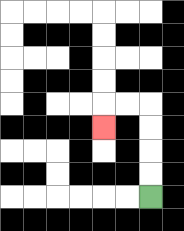{'start': '[6, 8]', 'end': '[4, 5]', 'path_directions': 'U,U,U,U,L,L,D', 'path_coordinates': '[[6, 8], [6, 7], [6, 6], [6, 5], [6, 4], [5, 4], [4, 4], [4, 5]]'}